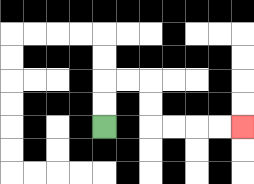{'start': '[4, 5]', 'end': '[10, 5]', 'path_directions': 'U,U,R,R,D,D,R,R,R,R', 'path_coordinates': '[[4, 5], [4, 4], [4, 3], [5, 3], [6, 3], [6, 4], [6, 5], [7, 5], [8, 5], [9, 5], [10, 5]]'}